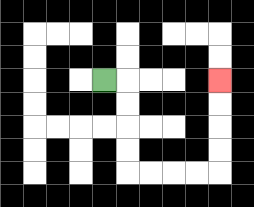{'start': '[4, 3]', 'end': '[9, 3]', 'path_directions': 'R,D,D,D,D,R,R,R,R,U,U,U,U', 'path_coordinates': '[[4, 3], [5, 3], [5, 4], [5, 5], [5, 6], [5, 7], [6, 7], [7, 7], [8, 7], [9, 7], [9, 6], [9, 5], [9, 4], [9, 3]]'}